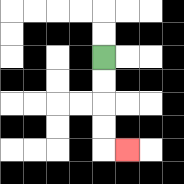{'start': '[4, 2]', 'end': '[5, 6]', 'path_directions': 'D,D,D,D,R', 'path_coordinates': '[[4, 2], [4, 3], [4, 4], [4, 5], [4, 6], [5, 6]]'}